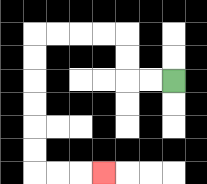{'start': '[7, 3]', 'end': '[4, 7]', 'path_directions': 'L,L,U,U,L,L,L,L,D,D,D,D,D,D,R,R,R', 'path_coordinates': '[[7, 3], [6, 3], [5, 3], [5, 2], [5, 1], [4, 1], [3, 1], [2, 1], [1, 1], [1, 2], [1, 3], [1, 4], [1, 5], [1, 6], [1, 7], [2, 7], [3, 7], [4, 7]]'}